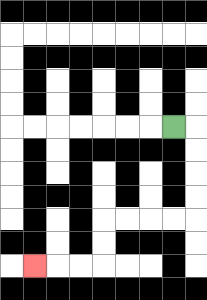{'start': '[7, 5]', 'end': '[1, 11]', 'path_directions': 'R,D,D,D,D,L,L,L,L,D,D,L,L,L', 'path_coordinates': '[[7, 5], [8, 5], [8, 6], [8, 7], [8, 8], [8, 9], [7, 9], [6, 9], [5, 9], [4, 9], [4, 10], [4, 11], [3, 11], [2, 11], [1, 11]]'}